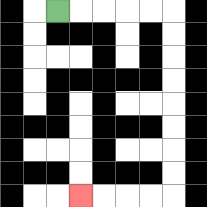{'start': '[2, 0]', 'end': '[3, 8]', 'path_directions': 'R,R,R,R,R,D,D,D,D,D,D,D,D,L,L,L,L', 'path_coordinates': '[[2, 0], [3, 0], [4, 0], [5, 0], [6, 0], [7, 0], [7, 1], [7, 2], [7, 3], [7, 4], [7, 5], [7, 6], [7, 7], [7, 8], [6, 8], [5, 8], [4, 8], [3, 8]]'}